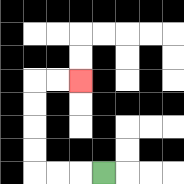{'start': '[4, 7]', 'end': '[3, 3]', 'path_directions': 'L,L,L,U,U,U,U,R,R', 'path_coordinates': '[[4, 7], [3, 7], [2, 7], [1, 7], [1, 6], [1, 5], [1, 4], [1, 3], [2, 3], [3, 3]]'}